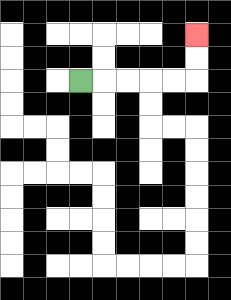{'start': '[3, 3]', 'end': '[8, 1]', 'path_directions': 'R,R,R,R,R,U,U', 'path_coordinates': '[[3, 3], [4, 3], [5, 3], [6, 3], [7, 3], [8, 3], [8, 2], [8, 1]]'}